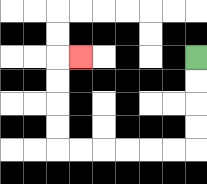{'start': '[8, 2]', 'end': '[3, 2]', 'path_directions': 'D,D,D,D,L,L,L,L,L,L,U,U,U,U,R', 'path_coordinates': '[[8, 2], [8, 3], [8, 4], [8, 5], [8, 6], [7, 6], [6, 6], [5, 6], [4, 6], [3, 6], [2, 6], [2, 5], [2, 4], [2, 3], [2, 2], [3, 2]]'}